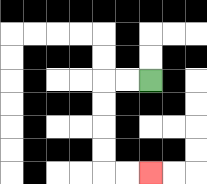{'start': '[6, 3]', 'end': '[6, 7]', 'path_directions': 'L,L,D,D,D,D,R,R', 'path_coordinates': '[[6, 3], [5, 3], [4, 3], [4, 4], [4, 5], [4, 6], [4, 7], [5, 7], [6, 7]]'}